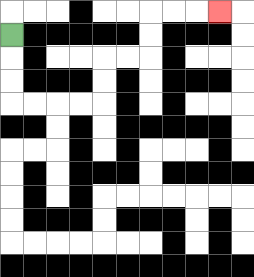{'start': '[0, 1]', 'end': '[9, 0]', 'path_directions': 'D,D,D,R,R,R,R,U,U,R,R,U,U,R,R,R', 'path_coordinates': '[[0, 1], [0, 2], [0, 3], [0, 4], [1, 4], [2, 4], [3, 4], [4, 4], [4, 3], [4, 2], [5, 2], [6, 2], [6, 1], [6, 0], [7, 0], [8, 0], [9, 0]]'}